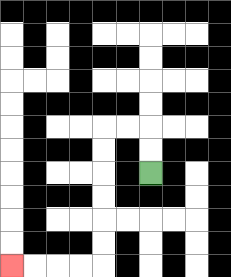{'start': '[6, 7]', 'end': '[0, 11]', 'path_directions': 'U,U,L,L,D,D,D,D,D,D,L,L,L,L', 'path_coordinates': '[[6, 7], [6, 6], [6, 5], [5, 5], [4, 5], [4, 6], [4, 7], [4, 8], [4, 9], [4, 10], [4, 11], [3, 11], [2, 11], [1, 11], [0, 11]]'}